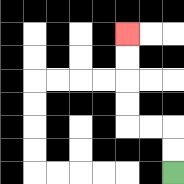{'start': '[7, 7]', 'end': '[5, 1]', 'path_directions': 'U,U,L,L,U,U,U,U', 'path_coordinates': '[[7, 7], [7, 6], [7, 5], [6, 5], [5, 5], [5, 4], [5, 3], [5, 2], [5, 1]]'}